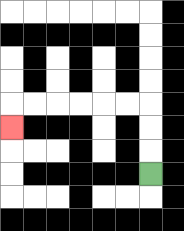{'start': '[6, 7]', 'end': '[0, 5]', 'path_directions': 'U,U,U,L,L,L,L,L,L,D', 'path_coordinates': '[[6, 7], [6, 6], [6, 5], [6, 4], [5, 4], [4, 4], [3, 4], [2, 4], [1, 4], [0, 4], [0, 5]]'}